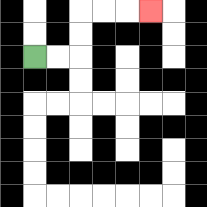{'start': '[1, 2]', 'end': '[6, 0]', 'path_directions': 'R,R,U,U,R,R,R', 'path_coordinates': '[[1, 2], [2, 2], [3, 2], [3, 1], [3, 0], [4, 0], [5, 0], [6, 0]]'}